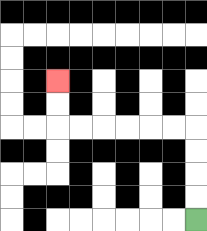{'start': '[8, 9]', 'end': '[2, 3]', 'path_directions': 'U,U,U,U,L,L,L,L,L,L,U,U', 'path_coordinates': '[[8, 9], [8, 8], [8, 7], [8, 6], [8, 5], [7, 5], [6, 5], [5, 5], [4, 5], [3, 5], [2, 5], [2, 4], [2, 3]]'}